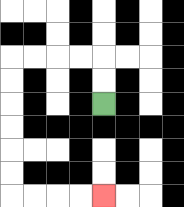{'start': '[4, 4]', 'end': '[4, 8]', 'path_directions': 'U,U,L,L,L,L,D,D,D,D,D,D,R,R,R,R', 'path_coordinates': '[[4, 4], [4, 3], [4, 2], [3, 2], [2, 2], [1, 2], [0, 2], [0, 3], [0, 4], [0, 5], [0, 6], [0, 7], [0, 8], [1, 8], [2, 8], [3, 8], [4, 8]]'}